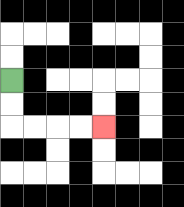{'start': '[0, 3]', 'end': '[4, 5]', 'path_directions': 'D,D,R,R,R,R', 'path_coordinates': '[[0, 3], [0, 4], [0, 5], [1, 5], [2, 5], [3, 5], [4, 5]]'}